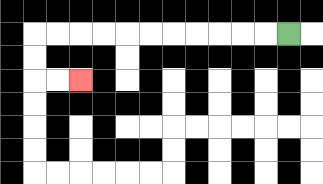{'start': '[12, 1]', 'end': '[3, 3]', 'path_directions': 'L,L,L,L,L,L,L,L,L,L,L,D,D,R,R', 'path_coordinates': '[[12, 1], [11, 1], [10, 1], [9, 1], [8, 1], [7, 1], [6, 1], [5, 1], [4, 1], [3, 1], [2, 1], [1, 1], [1, 2], [1, 3], [2, 3], [3, 3]]'}